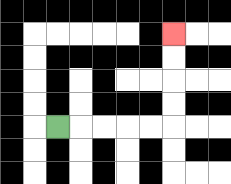{'start': '[2, 5]', 'end': '[7, 1]', 'path_directions': 'R,R,R,R,R,U,U,U,U', 'path_coordinates': '[[2, 5], [3, 5], [4, 5], [5, 5], [6, 5], [7, 5], [7, 4], [7, 3], [7, 2], [7, 1]]'}